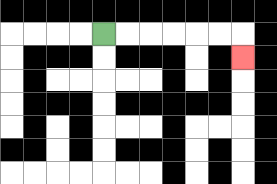{'start': '[4, 1]', 'end': '[10, 2]', 'path_directions': 'R,R,R,R,R,R,D', 'path_coordinates': '[[4, 1], [5, 1], [6, 1], [7, 1], [8, 1], [9, 1], [10, 1], [10, 2]]'}